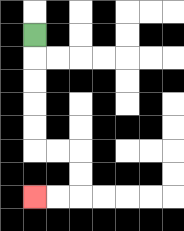{'start': '[1, 1]', 'end': '[1, 8]', 'path_directions': 'D,D,D,D,D,R,R,D,D,L,L', 'path_coordinates': '[[1, 1], [1, 2], [1, 3], [1, 4], [1, 5], [1, 6], [2, 6], [3, 6], [3, 7], [3, 8], [2, 8], [1, 8]]'}